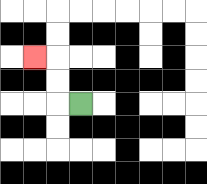{'start': '[3, 4]', 'end': '[1, 2]', 'path_directions': 'L,U,U,L', 'path_coordinates': '[[3, 4], [2, 4], [2, 3], [2, 2], [1, 2]]'}